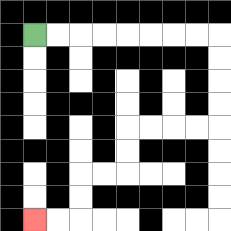{'start': '[1, 1]', 'end': '[1, 9]', 'path_directions': 'R,R,R,R,R,R,R,R,D,D,D,D,L,L,L,L,D,D,L,L,D,D,L,L', 'path_coordinates': '[[1, 1], [2, 1], [3, 1], [4, 1], [5, 1], [6, 1], [7, 1], [8, 1], [9, 1], [9, 2], [9, 3], [9, 4], [9, 5], [8, 5], [7, 5], [6, 5], [5, 5], [5, 6], [5, 7], [4, 7], [3, 7], [3, 8], [3, 9], [2, 9], [1, 9]]'}